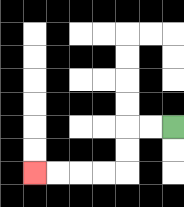{'start': '[7, 5]', 'end': '[1, 7]', 'path_directions': 'L,L,D,D,L,L,L,L', 'path_coordinates': '[[7, 5], [6, 5], [5, 5], [5, 6], [5, 7], [4, 7], [3, 7], [2, 7], [1, 7]]'}